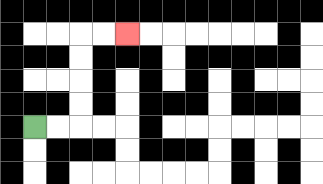{'start': '[1, 5]', 'end': '[5, 1]', 'path_directions': 'R,R,U,U,U,U,R,R', 'path_coordinates': '[[1, 5], [2, 5], [3, 5], [3, 4], [3, 3], [3, 2], [3, 1], [4, 1], [5, 1]]'}